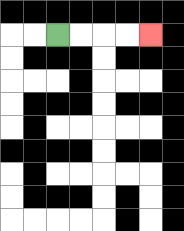{'start': '[2, 1]', 'end': '[6, 1]', 'path_directions': 'R,R,R,R', 'path_coordinates': '[[2, 1], [3, 1], [4, 1], [5, 1], [6, 1]]'}